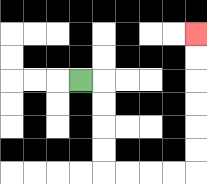{'start': '[3, 3]', 'end': '[8, 1]', 'path_directions': 'R,D,D,D,D,R,R,R,R,U,U,U,U,U,U', 'path_coordinates': '[[3, 3], [4, 3], [4, 4], [4, 5], [4, 6], [4, 7], [5, 7], [6, 7], [7, 7], [8, 7], [8, 6], [8, 5], [8, 4], [8, 3], [8, 2], [8, 1]]'}